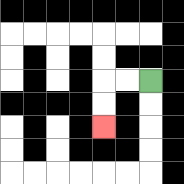{'start': '[6, 3]', 'end': '[4, 5]', 'path_directions': 'L,L,D,D', 'path_coordinates': '[[6, 3], [5, 3], [4, 3], [4, 4], [4, 5]]'}